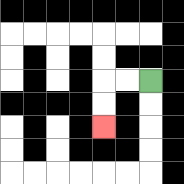{'start': '[6, 3]', 'end': '[4, 5]', 'path_directions': 'L,L,D,D', 'path_coordinates': '[[6, 3], [5, 3], [4, 3], [4, 4], [4, 5]]'}